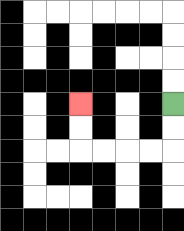{'start': '[7, 4]', 'end': '[3, 4]', 'path_directions': 'D,D,L,L,L,L,U,U', 'path_coordinates': '[[7, 4], [7, 5], [7, 6], [6, 6], [5, 6], [4, 6], [3, 6], [3, 5], [3, 4]]'}